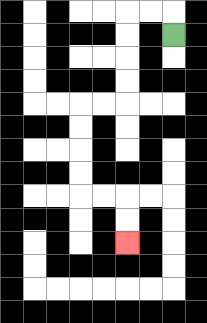{'start': '[7, 1]', 'end': '[5, 10]', 'path_directions': 'U,L,L,D,D,D,D,L,L,D,D,D,D,R,R,D,D', 'path_coordinates': '[[7, 1], [7, 0], [6, 0], [5, 0], [5, 1], [5, 2], [5, 3], [5, 4], [4, 4], [3, 4], [3, 5], [3, 6], [3, 7], [3, 8], [4, 8], [5, 8], [5, 9], [5, 10]]'}